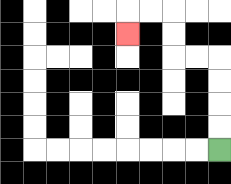{'start': '[9, 6]', 'end': '[5, 1]', 'path_directions': 'U,U,U,U,L,L,U,U,L,L,D', 'path_coordinates': '[[9, 6], [9, 5], [9, 4], [9, 3], [9, 2], [8, 2], [7, 2], [7, 1], [7, 0], [6, 0], [5, 0], [5, 1]]'}